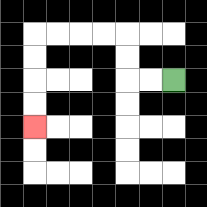{'start': '[7, 3]', 'end': '[1, 5]', 'path_directions': 'L,L,U,U,L,L,L,L,D,D,D,D', 'path_coordinates': '[[7, 3], [6, 3], [5, 3], [5, 2], [5, 1], [4, 1], [3, 1], [2, 1], [1, 1], [1, 2], [1, 3], [1, 4], [1, 5]]'}